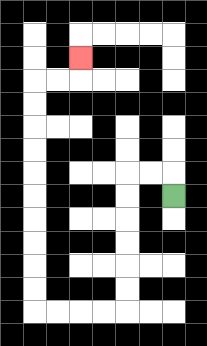{'start': '[7, 8]', 'end': '[3, 2]', 'path_directions': 'U,L,L,D,D,D,D,D,D,L,L,L,L,U,U,U,U,U,U,U,U,U,U,R,R,U', 'path_coordinates': '[[7, 8], [7, 7], [6, 7], [5, 7], [5, 8], [5, 9], [5, 10], [5, 11], [5, 12], [5, 13], [4, 13], [3, 13], [2, 13], [1, 13], [1, 12], [1, 11], [1, 10], [1, 9], [1, 8], [1, 7], [1, 6], [1, 5], [1, 4], [1, 3], [2, 3], [3, 3], [3, 2]]'}